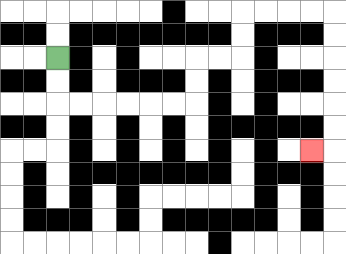{'start': '[2, 2]', 'end': '[13, 6]', 'path_directions': 'D,D,R,R,R,R,R,R,U,U,R,R,U,U,R,R,R,R,D,D,D,D,D,D,L', 'path_coordinates': '[[2, 2], [2, 3], [2, 4], [3, 4], [4, 4], [5, 4], [6, 4], [7, 4], [8, 4], [8, 3], [8, 2], [9, 2], [10, 2], [10, 1], [10, 0], [11, 0], [12, 0], [13, 0], [14, 0], [14, 1], [14, 2], [14, 3], [14, 4], [14, 5], [14, 6], [13, 6]]'}